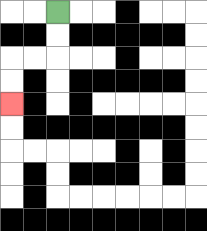{'start': '[2, 0]', 'end': '[0, 4]', 'path_directions': 'D,D,L,L,D,D', 'path_coordinates': '[[2, 0], [2, 1], [2, 2], [1, 2], [0, 2], [0, 3], [0, 4]]'}